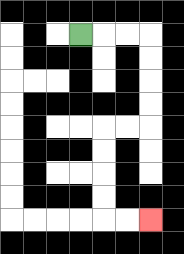{'start': '[3, 1]', 'end': '[6, 9]', 'path_directions': 'R,R,R,D,D,D,D,L,L,D,D,D,D,R,R', 'path_coordinates': '[[3, 1], [4, 1], [5, 1], [6, 1], [6, 2], [6, 3], [6, 4], [6, 5], [5, 5], [4, 5], [4, 6], [4, 7], [4, 8], [4, 9], [5, 9], [6, 9]]'}